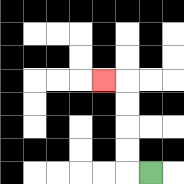{'start': '[6, 7]', 'end': '[4, 3]', 'path_directions': 'L,U,U,U,U,L', 'path_coordinates': '[[6, 7], [5, 7], [5, 6], [5, 5], [5, 4], [5, 3], [4, 3]]'}